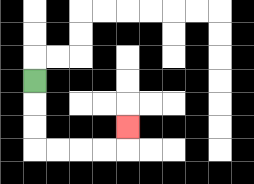{'start': '[1, 3]', 'end': '[5, 5]', 'path_directions': 'D,D,D,R,R,R,R,U', 'path_coordinates': '[[1, 3], [1, 4], [1, 5], [1, 6], [2, 6], [3, 6], [4, 6], [5, 6], [5, 5]]'}